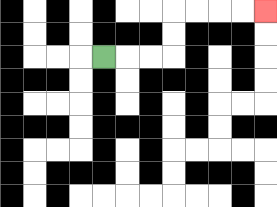{'start': '[4, 2]', 'end': '[11, 0]', 'path_directions': 'R,R,R,U,U,R,R,R,R', 'path_coordinates': '[[4, 2], [5, 2], [6, 2], [7, 2], [7, 1], [7, 0], [8, 0], [9, 0], [10, 0], [11, 0]]'}